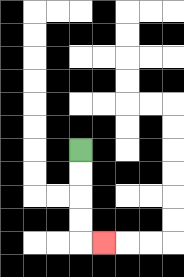{'start': '[3, 6]', 'end': '[4, 10]', 'path_directions': 'D,D,D,D,R', 'path_coordinates': '[[3, 6], [3, 7], [3, 8], [3, 9], [3, 10], [4, 10]]'}